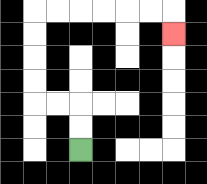{'start': '[3, 6]', 'end': '[7, 1]', 'path_directions': 'U,U,L,L,U,U,U,U,R,R,R,R,R,R,D', 'path_coordinates': '[[3, 6], [3, 5], [3, 4], [2, 4], [1, 4], [1, 3], [1, 2], [1, 1], [1, 0], [2, 0], [3, 0], [4, 0], [5, 0], [6, 0], [7, 0], [7, 1]]'}